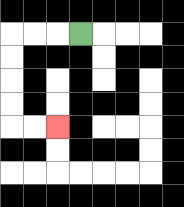{'start': '[3, 1]', 'end': '[2, 5]', 'path_directions': 'L,L,L,D,D,D,D,R,R', 'path_coordinates': '[[3, 1], [2, 1], [1, 1], [0, 1], [0, 2], [0, 3], [0, 4], [0, 5], [1, 5], [2, 5]]'}